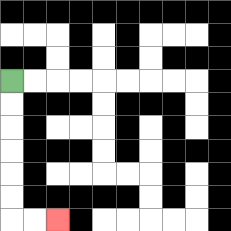{'start': '[0, 3]', 'end': '[2, 9]', 'path_directions': 'D,D,D,D,D,D,R,R', 'path_coordinates': '[[0, 3], [0, 4], [0, 5], [0, 6], [0, 7], [0, 8], [0, 9], [1, 9], [2, 9]]'}